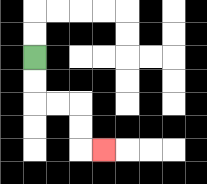{'start': '[1, 2]', 'end': '[4, 6]', 'path_directions': 'D,D,R,R,D,D,R', 'path_coordinates': '[[1, 2], [1, 3], [1, 4], [2, 4], [3, 4], [3, 5], [3, 6], [4, 6]]'}